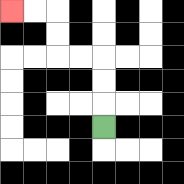{'start': '[4, 5]', 'end': '[0, 0]', 'path_directions': 'U,U,U,L,L,U,U,L,L', 'path_coordinates': '[[4, 5], [4, 4], [4, 3], [4, 2], [3, 2], [2, 2], [2, 1], [2, 0], [1, 0], [0, 0]]'}